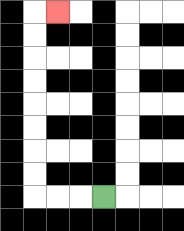{'start': '[4, 8]', 'end': '[2, 0]', 'path_directions': 'L,L,L,U,U,U,U,U,U,U,U,R', 'path_coordinates': '[[4, 8], [3, 8], [2, 8], [1, 8], [1, 7], [1, 6], [1, 5], [1, 4], [1, 3], [1, 2], [1, 1], [1, 0], [2, 0]]'}